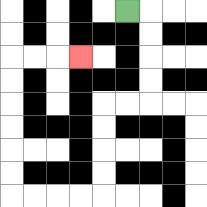{'start': '[5, 0]', 'end': '[3, 2]', 'path_directions': 'R,D,D,D,D,L,L,D,D,D,D,L,L,L,L,U,U,U,U,U,U,R,R,R', 'path_coordinates': '[[5, 0], [6, 0], [6, 1], [6, 2], [6, 3], [6, 4], [5, 4], [4, 4], [4, 5], [4, 6], [4, 7], [4, 8], [3, 8], [2, 8], [1, 8], [0, 8], [0, 7], [0, 6], [0, 5], [0, 4], [0, 3], [0, 2], [1, 2], [2, 2], [3, 2]]'}